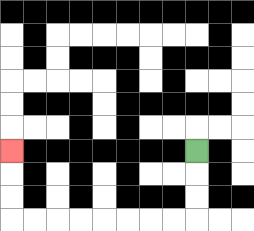{'start': '[8, 6]', 'end': '[0, 6]', 'path_directions': 'D,D,D,L,L,L,L,L,L,L,L,U,U,U', 'path_coordinates': '[[8, 6], [8, 7], [8, 8], [8, 9], [7, 9], [6, 9], [5, 9], [4, 9], [3, 9], [2, 9], [1, 9], [0, 9], [0, 8], [0, 7], [0, 6]]'}